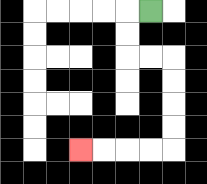{'start': '[6, 0]', 'end': '[3, 6]', 'path_directions': 'L,D,D,R,R,D,D,D,D,L,L,L,L', 'path_coordinates': '[[6, 0], [5, 0], [5, 1], [5, 2], [6, 2], [7, 2], [7, 3], [7, 4], [7, 5], [7, 6], [6, 6], [5, 6], [4, 6], [3, 6]]'}